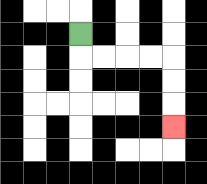{'start': '[3, 1]', 'end': '[7, 5]', 'path_directions': 'D,R,R,R,R,D,D,D', 'path_coordinates': '[[3, 1], [3, 2], [4, 2], [5, 2], [6, 2], [7, 2], [7, 3], [7, 4], [7, 5]]'}